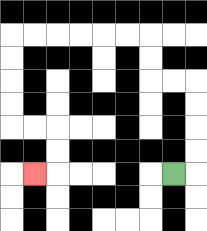{'start': '[7, 7]', 'end': '[1, 7]', 'path_directions': 'R,U,U,U,U,L,L,U,U,L,L,L,L,L,L,D,D,D,D,R,R,D,D,L', 'path_coordinates': '[[7, 7], [8, 7], [8, 6], [8, 5], [8, 4], [8, 3], [7, 3], [6, 3], [6, 2], [6, 1], [5, 1], [4, 1], [3, 1], [2, 1], [1, 1], [0, 1], [0, 2], [0, 3], [0, 4], [0, 5], [1, 5], [2, 5], [2, 6], [2, 7], [1, 7]]'}